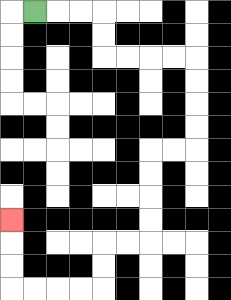{'start': '[1, 0]', 'end': '[0, 9]', 'path_directions': 'R,R,R,D,D,R,R,R,R,D,D,D,D,L,L,D,D,D,D,L,L,D,D,L,L,L,L,U,U,U', 'path_coordinates': '[[1, 0], [2, 0], [3, 0], [4, 0], [4, 1], [4, 2], [5, 2], [6, 2], [7, 2], [8, 2], [8, 3], [8, 4], [8, 5], [8, 6], [7, 6], [6, 6], [6, 7], [6, 8], [6, 9], [6, 10], [5, 10], [4, 10], [4, 11], [4, 12], [3, 12], [2, 12], [1, 12], [0, 12], [0, 11], [0, 10], [0, 9]]'}